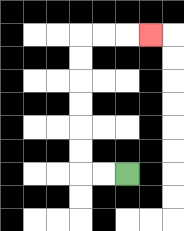{'start': '[5, 7]', 'end': '[6, 1]', 'path_directions': 'L,L,U,U,U,U,U,U,R,R,R', 'path_coordinates': '[[5, 7], [4, 7], [3, 7], [3, 6], [3, 5], [3, 4], [3, 3], [3, 2], [3, 1], [4, 1], [5, 1], [6, 1]]'}